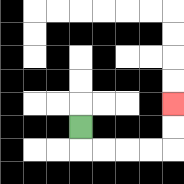{'start': '[3, 5]', 'end': '[7, 4]', 'path_directions': 'D,R,R,R,R,U,U', 'path_coordinates': '[[3, 5], [3, 6], [4, 6], [5, 6], [6, 6], [7, 6], [7, 5], [7, 4]]'}